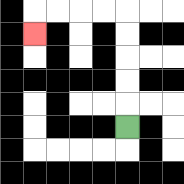{'start': '[5, 5]', 'end': '[1, 1]', 'path_directions': 'U,U,U,U,U,L,L,L,L,D', 'path_coordinates': '[[5, 5], [5, 4], [5, 3], [5, 2], [5, 1], [5, 0], [4, 0], [3, 0], [2, 0], [1, 0], [1, 1]]'}